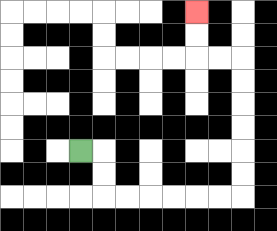{'start': '[3, 6]', 'end': '[8, 0]', 'path_directions': 'R,D,D,R,R,R,R,R,R,U,U,U,U,U,U,L,L,U,U', 'path_coordinates': '[[3, 6], [4, 6], [4, 7], [4, 8], [5, 8], [6, 8], [7, 8], [8, 8], [9, 8], [10, 8], [10, 7], [10, 6], [10, 5], [10, 4], [10, 3], [10, 2], [9, 2], [8, 2], [8, 1], [8, 0]]'}